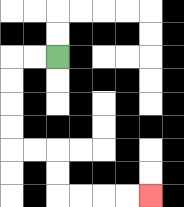{'start': '[2, 2]', 'end': '[6, 8]', 'path_directions': 'L,L,D,D,D,D,R,R,D,D,R,R,R,R', 'path_coordinates': '[[2, 2], [1, 2], [0, 2], [0, 3], [0, 4], [0, 5], [0, 6], [1, 6], [2, 6], [2, 7], [2, 8], [3, 8], [4, 8], [5, 8], [6, 8]]'}